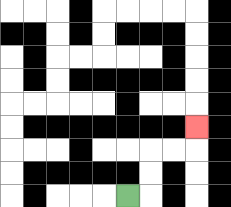{'start': '[5, 8]', 'end': '[8, 5]', 'path_directions': 'R,U,U,R,R,U', 'path_coordinates': '[[5, 8], [6, 8], [6, 7], [6, 6], [7, 6], [8, 6], [8, 5]]'}